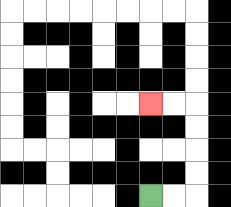{'start': '[6, 8]', 'end': '[6, 4]', 'path_directions': 'R,R,U,U,U,U,L,L', 'path_coordinates': '[[6, 8], [7, 8], [8, 8], [8, 7], [8, 6], [8, 5], [8, 4], [7, 4], [6, 4]]'}